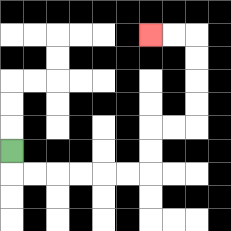{'start': '[0, 6]', 'end': '[6, 1]', 'path_directions': 'D,R,R,R,R,R,R,U,U,R,R,U,U,U,U,L,L', 'path_coordinates': '[[0, 6], [0, 7], [1, 7], [2, 7], [3, 7], [4, 7], [5, 7], [6, 7], [6, 6], [6, 5], [7, 5], [8, 5], [8, 4], [8, 3], [8, 2], [8, 1], [7, 1], [6, 1]]'}